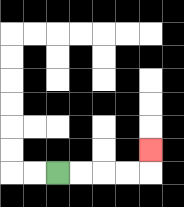{'start': '[2, 7]', 'end': '[6, 6]', 'path_directions': 'R,R,R,R,U', 'path_coordinates': '[[2, 7], [3, 7], [4, 7], [5, 7], [6, 7], [6, 6]]'}